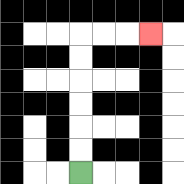{'start': '[3, 7]', 'end': '[6, 1]', 'path_directions': 'U,U,U,U,U,U,R,R,R', 'path_coordinates': '[[3, 7], [3, 6], [3, 5], [3, 4], [3, 3], [3, 2], [3, 1], [4, 1], [5, 1], [6, 1]]'}